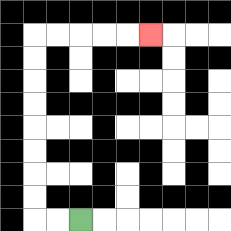{'start': '[3, 9]', 'end': '[6, 1]', 'path_directions': 'L,L,U,U,U,U,U,U,U,U,R,R,R,R,R', 'path_coordinates': '[[3, 9], [2, 9], [1, 9], [1, 8], [1, 7], [1, 6], [1, 5], [1, 4], [1, 3], [1, 2], [1, 1], [2, 1], [3, 1], [4, 1], [5, 1], [6, 1]]'}